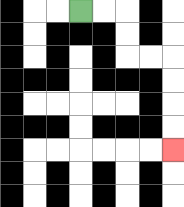{'start': '[3, 0]', 'end': '[7, 6]', 'path_directions': 'R,R,D,D,R,R,D,D,D,D', 'path_coordinates': '[[3, 0], [4, 0], [5, 0], [5, 1], [5, 2], [6, 2], [7, 2], [7, 3], [7, 4], [7, 5], [7, 6]]'}